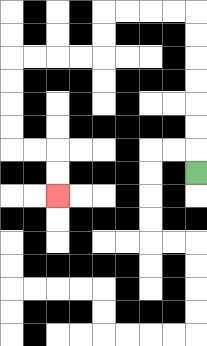{'start': '[8, 7]', 'end': '[2, 8]', 'path_directions': 'U,U,U,U,U,U,U,L,L,L,L,D,D,L,L,L,L,D,D,D,D,R,R,D,D', 'path_coordinates': '[[8, 7], [8, 6], [8, 5], [8, 4], [8, 3], [8, 2], [8, 1], [8, 0], [7, 0], [6, 0], [5, 0], [4, 0], [4, 1], [4, 2], [3, 2], [2, 2], [1, 2], [0, 2], [0, 3], [0, 4], [0, 5], [0, 6], [1, 6], [2, 6], [2, 7], [2, 8]]'}